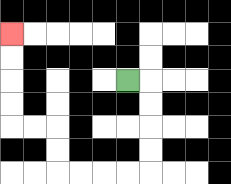{'start': '[5, 3]', 'end': '[0, 1]', 'path_directions': 'R,D,D,D,D,L,L,L,L,U,U,L,L,U,U,U,U', 'path_coordinates': '[[5, 3], [6, 3], [6, 4], [6, 5], [6, 6], [6, 7], [5, 7], [4, 7], [3, 7], [2, 7], [2, 6], [2, 5], [1, 5], [0, 5], [0, 4], [0, 3], [0, 2], [0, 1]]'}